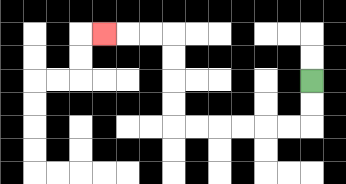{'start': '[13, 3]', 'end': '[4, 1]', 'path_directions': 'D,D,L,L,L,L,L,L,U,U,U,U,L,L,L', 'path_coordinates': '[[13, 3], [13, 4], [13, 5], [12, 5], [11, 5], [10, 5], [9, 5], [8, 5], [7, 5], [7, 4], [7, 3], [7, 2], [7, 1], [6, 1], [5, 1], [4, 1]]'}